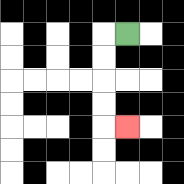{'start': '[5, 1]', 'end': '[5, 5]', 'path_directions': 'L,D,D,D,D,R', 'path_coordinates': '[[5, 1], [4, 1], [4, 2], [4, 3], [4, 4], [4, 5], [5, 5]]'}